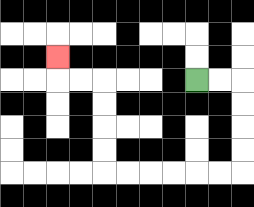{'start': '[8, 3]', 'end': '[2, 2]', 'path_directions': 'R,R,D,D,D,D,L,L,L,L,L,L,U,U,U,U,L,L,U', 'path_coordinates': '[[8, 3], [9, 3], [10, 3], [10, 4], [10, 5], [10, 6], [10, 7], [9, 7], [8, 7], [7, 7], [6, 7], [5, 7], [4, 7], [4, 6], [4, 5], [4, 4], [4, 3], [3, 3], [2, 3], [2, 2]]'}